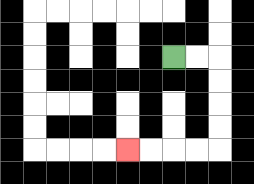{'start': '[7, 2]', 'end': '[5, 6]', 'path_directions': 'R,R,D,D,D,D,L,L,L,L', 'path_coordinates': '[[7, 2], [8, 2], [9, 2], [9, 3], [9, 4], [9, 5], [9, 6], [8, 6], [7, 6], [6, 6], [5, 6]]'}